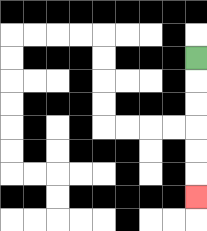{'start': '[8, 2]', 'end': '[8, 8]', 'path_directions': 'D,D,D,D,D,D', 'path_coordinates': '[[8, 2], [8, 3], [8, 4], [8, 5], [8, 6], [8, 7], [8, 8]]'}